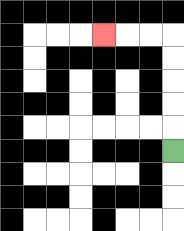{'start': '[7, 6]', 'end': '[4, 1]', 'path_directions': 'U,U,U,U,U,L,L,L', 'path_coordinates': '[[7, 6], [7, 5], [7, 4], [7, 3], [7, 2], [7, 1], [6, 1], [5, 1], [4, 1]]'}